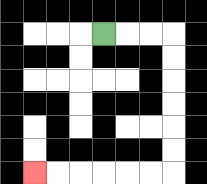{'start': '[4, 1]', 'end': '[1, 7]', 'path_directions': 'R,R,R,D,D,D,D,D,D,L,L,L,L,L,L', 'path_coordinates': '[[4, 1], [5, 1], [6, 1], [7, 1], [7, 2], [7, 3], [7, 4], [7, 5], [7, 6], [7, 7], [6, 7], [5, 7], [4, 7], [3, 7], [2, 7], [1, 7]]'}